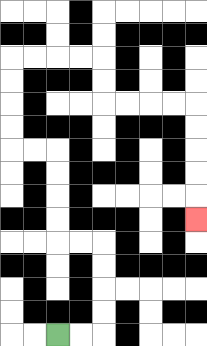{'start': '[2, 14]', 'end': '[8, 9]', 'path_directions': 'R,R,U,U,U,U,L,L,U,U,U,U,L,L,U,U,U,U,R,R,R,R,D,D,R,R,R,R,D,D,D,D,D', 'path_coordinates': '[[2, 14], [3, 14], [4, 14], [4, 13], [4, 12], [4, 11], [4, 10], [3, 10], [2, 10], [2, 9], [2, 8], [2, 7], [2, 6], [1, 6], [0, 6], [0, 5], [0, 4], [0, 3], [0, 2], [1, 2], [2, 2], [3, 2], [4, 2], [4, 3], [4, 4], [5, 4], [6, 4], [7, 4], [8, 4], [8, 5], [8, 6], [8, 7], [8, 8], [8, 9]]'}